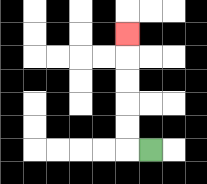{'start': '[6, 6]', 'end': '[5, 1]', 'path_directions': 'L,U,U,U,U,U', 'path_coordinates': '[[6, 6], [5, 6], [5, 5], [5, 4], [5, 3], [5, 2], [5, 1]]'}